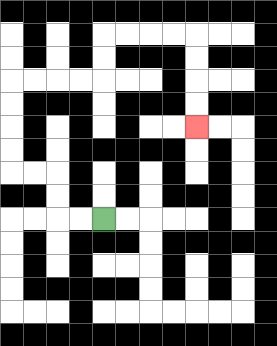{'start': '[4, 9]', 'end': '[8, 5]', 'path_directions': 'L,L,U,U,L,L,U,U,U,U,R,R,R,R,U,U,R,R,R,R,D,D,D,D', 'path_coordinates': '[[4, 9], [3, 9], [2, 9], [2, 8], [2, 7], [1, 7], [0, 7], [0, 6], [0, 5], [0, 4], [0, 3], [1, 3], [2, 3], [3, 3], [4, 3], [4, 2], [4, 1], [5, 1], [6, 1], [7, 1], [8, 1], [8, 2], [8, 3], [8, 4], [8, 5]]'}